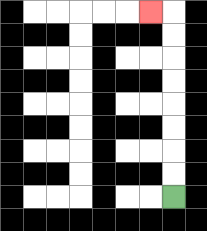{'start': '[7, 8]', 'end': '[6, 0]', 'path_directions': 'U,U,U,U,U,U,U,U,L', 'path_coordinates': '[[7, 8], [7, 7], [7, 6], [7, 5], [7, 4], [7, 3], [7, 2], [7, 1], [7, 0], [6, 0]]'}